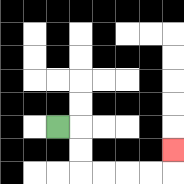{'start': '[2, 5]', 'end': '[7, 6]', 'path_directions': 'R,D,D,R,R,R,R,U', 'path_coordinates': '[[2, 5], [3, 5], [3, 6], [3, 7], [4, 7], [5, 7], [6, 7], [7, 7], [7, 6]]'}